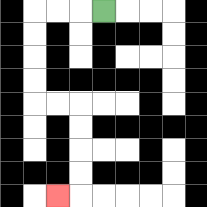{'start': '[4, 0]', 'end': '[2, 8]', 'path_directions': 'L,L,L,D,D,D,D,R,R,D,D,D,D,L', 'path_coordinates': '[[4, 0], [3, 0], [2, 0], [1, 0], [1, 1], [1, 2], [1, 3], [1, 4], [2, 4], [3, 4], [3, 5], [3, 6], [3, 7], [3, 8], [2, 8]]'}